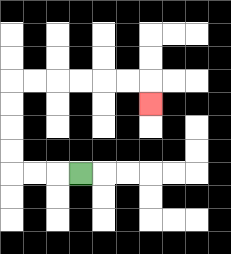{'start': '[3, 7]', 'end': '[6, 4]', 'path_directions': 'L,L,L,U,U,U,U,R,R,R,R,R,R,D', 'path_coordinates': '[[3, 7], [2, 7], [1, 7], [0, 7], [0, 6], [0, 5], [0, 4], [0, 3], [1, 3], [2, 3], [3, 3], [4, 3], [5, 3], [6, 3], [6, 4]]'}